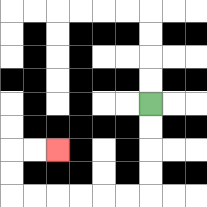{'start': '[6, 4]', 'end': '[2, 6]', 'path_directions': 'D,D,D,D,L,L,L,L,L,L,U,U,R,R', 'path_coordinates': '[[6, 4], [6, 5], [6, 6], [6, 7], [6, 8], [5, 8], [4, 8], [3, 8], [2, 8], [1, 8], [0, 8], [0, 7], [0, 6], [1, 6], [2, 6]]'}